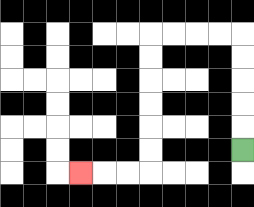{'start': '[10, 6]', 'end': '[3, 7]', 'path_directions': 'U,U,U,U,U,L,L,L,L,D,D,D,D,D,D,L,L,L', 'path_coordinates': '[[10, 6], [10, 5], [10, 4], [10, 3], [10, 2], [10, 1], [9, 1], [8, 1], [7, 1], [6, 1], [6, 2], [6, 3], [6, 4], [6, 5], [6, 6], [6, 7], [5, 7], [4, 7], [3, 7]]'}